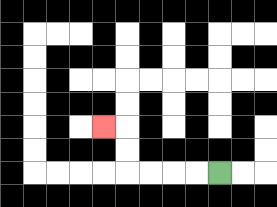{'start': '[9, 7]', 'end': '[4, 5]', 'path_directions': 'L,L,L,L,U,U,L', 'path_coordinates': '[[9, 7], [8, 7], [7, 7], [6, 7], [5, 7], [5, 6], [5, 5], [4, 5]]'}